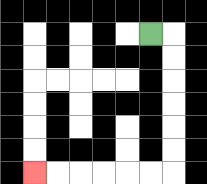{'start': '[6, 1]', 'end': '[1, 7]', 'path_directions': 'R,D,D,D,D,D,D,L,L,L,L,L,L', 'path_coordinates': '[[6, 1], [7, 1], [7, 2], [7, 3], [7, 4], [7, 5], [7, 6], [7, 7], [6, 7], [5, 7], [4, 7], [3, 7], [2, 7], [1, 7]]'}